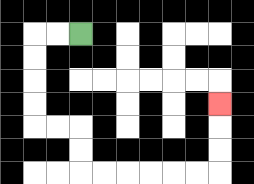{'start': '[3, 1]', 'end': '[9, 4]', 'path_directions': 'L,L,D,D,D,D,R,R,D,D,R,R,R,R,R,R,U,U,U', 'path_coordinates': '[[3, 1], [2, 1], [1, 1], [1, 2], [1, 3], [1, 4], [1, 5], [2, 5], [3, 5], [3, 6], [3, 7], [4, 7], [5, 7], [6, 7], [7, 7], [8, 7], [9, 7], [9, 6], [9, 5], [9, 4]]'}